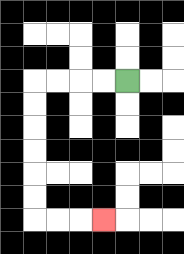{'start': '[5, 3]', 'end': '[4, 9]', 'path_directions': 'L,L,L,L,D,D,D,D,D,D,R,R,R', 'path_coordinates': '[[5, 3], [4, 3], [3, 3], [2, 3], [1, 3], [1, 4], [1, 5], [1, 6], [1, 7], [1, 8], [1, 9], [2, 9], [3, 9], [4, 9]]'}